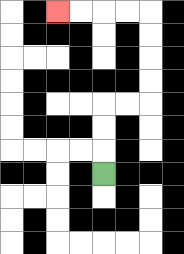{'start': '[4, 7]', 'end': '[2, 0]', 'path_directions': 'U,U,U,R,R,U,U,U,U,L,L,L,L', 'path_coordinates': '[[4, 7], [4, 6], [4, 5], [4, 4], [5, 4], [6, 4], [6, 3], [6, 2], [6, 1], [6, 0], [5, 0], [4, 0], [3, 0], [2, 0]]'}